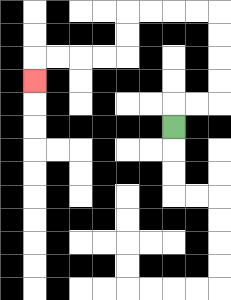{'start': '[7, 5]', 'end': '[1, 3]', 'path_directions': 'U,R,R,U,U,U,U,L,L,L,L,D,D,L,L,L,L,D', 'path_coordinates': '[[7, 5], [7, 4], [8, 4], [9, 4], [9, 3], [9, 2], [9, 1], [9, 0], [8, 0], [7, 0], [6, 0], [5, 0], [5, 1], [5, 2], [4, 2], [3, 2], [2, 2], [1, 2], [1, 3]]'}